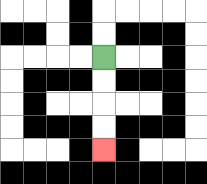{'start': '[4, 2]', 'end': '[4, 6]', 'path_directions': 'D,D,D,D', 'path_coordinates': '[[4, 2], [4, 3], [4, 4], [4, 5], [4, 6]]'}